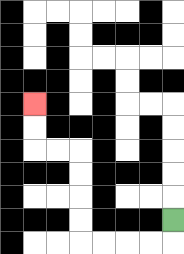{'start': '[7, 9]', 'end': '[1, 4]', 'path_directions': 'D,L,L,L,L,U,U,U,U,L,L,U,U', 'path_coordinates': '[[7, 9], [7, 10], [6, 10], [5, 10], [4, 10], [3, 10], [3, 9], [3, 8], [3, 7], [3, 6], [2, 6], [1, 6], [1, 5], [1, 4]]'}